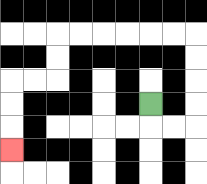{'start': '[6, 4]', 'end': '[0, 6]', 'path_directions': 'D,R,R,U,U,U,U,L,L,L,L,L,L,D,D,L,L,D,D,D', 'path_coordinates': '[[6, 4], [6, 5], [7, 5], [8, 5], [8, 4], [8, 3], [8, 2], [8, 1], [7, 1], [6, 1], [5, 1], [4, 1], [3, 1], [2, 1], [2, 2], [2, 3], [1, 3], [0, 3], [0, 4], [0, 5], [0, 6]]'}